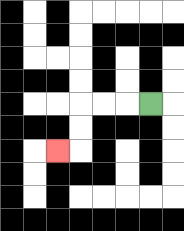{'start': '[6, 4]', 'end': '[2, 6]', 'path_directions': 'L,L,L,D,D,L', 'path_coordinates': '[[6, 4], [5, 4], [4, 4], [3, 4], [3, 5], [3, 6], [2, 6]]'}